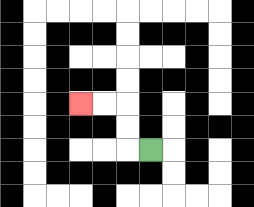{'start': '[6, 6]', 'end': '[3, 4]', 'path_directions': 'L,U,U,L,L', 'path_coordinates': '[[6, 6], [5, 6], [5, 5], [5, 4], [4, 4], [3, 4]]'}